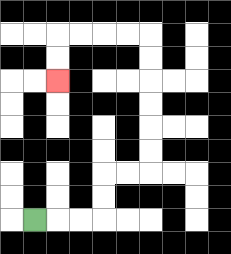{'start': '[1, 9]', 'end': '[2, 3]', 'path_directions': 'R,R,R,U,U,R,R,U,U,U,U,U,U,L,L,L,L,D,D', 'path_coordinates': '[[1, 9], [2, 9], [3, 9], [4, 9], [4, 8], [4, 7], [5, 7], [6, 7], [6, 6], [6, 5], [6, 4], [6, 3], [6, 2], [6, 1], [5, 1], [4, 1], [3, 1], [2, 1], [2, 2], [2, 3]]'}